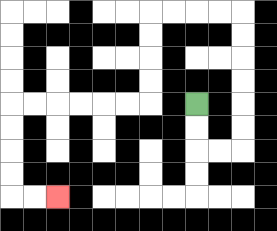{'start': '[8, 4]', 'end': '[2, 8]', 'path_directions': 'D,D,R,R,U,U,U,U,U,U,L,L,L,L,D,D,D,D,L,L,L,L,L,L,D,D,D,D,R,R', 'path_coordinates': '[[8, 4], [8, 5], [8, 6], [9, 6], [10, 6], [10, 5], [10, 4], [10, 3], [10, 2], [10, 1], [10, 0], [9, 0], [8, 0], [7, 0], [6, 0], [6, 1], [6, 2], [6, 3], [6, 4], [5, 4], [4, 4], [3, 4], [2, 4], [1, 4], [0, 4], [0, 5], [0, 6], [0, 7], [0, 8], [1, 8], [2, 8]]'}